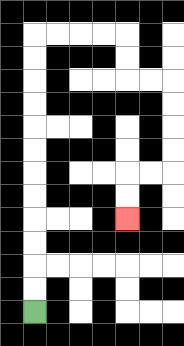{'start': '[1, 13]', 'end': '[5, 9]', 'path_directions': 'U,U,U,U,U,U,U,U,U,U,U,U,R,R,R,R,D,D,R,R,D,D,D,D,L,L,D,D', 'path_coordinates': '[[1, 13], [1, 12], [1, 11], [1, 10], [1, 9], [1, 8], [1, 7], [1, 6], [1, 5], [1, 4], [1, 3], [1, 2], [1, 1], [2, 1], [3, 1], [4, 1], [5, 1], [5, 2], [5, 3], [6, 3], [7, 3], [7, 4], [7, 5], [7, 6], [7, 7], [6, 7], [5, 7], [5, 8], [5, 9]]'}